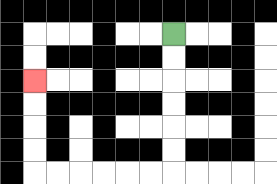{'start': '[7, 1]', 'end': '[1, 3]', 'path_directions': 'D,D,D,D,D,D,L,L,L,L,L,L,U,U,U,U', 'path_coordinates': '[[7, 1], [7, 2], [7, 3], [7, 4], [7, 5], [7, 6], [7, 7], [6, 7], [5, 7], [4, 7], [3, 7], [2, 7], [1, 7], [1, 6], [1, 5], [1, 4], [1, 3]]'}